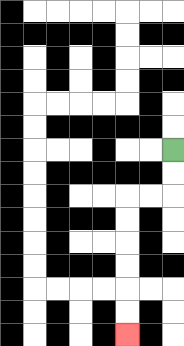{'start': '[7, 6]', 'end': '[5, 14]', 'path_directions': 'D,D,L,L,D,D,D,D,D,D', 'path_coordinates': '[[7, 6], [7, 7], [7, 8], [6, 8], [5, 8], [5, 9], [5, 10], [5, 11], [5, 12], [5, 13], [5, 14]]'}